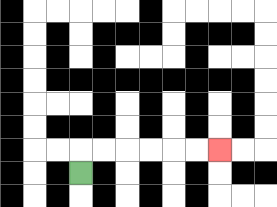{'start': '[3, 7]', 'end': '[9, 6]', 'path_directions': 'U,R,R,R,R,R,R', 'path_coordinates': '[[3, 7], [3, 6], [4, 6], [5, 6], [6, 6], [7, 6], [8, 6], [9, 6]]'}